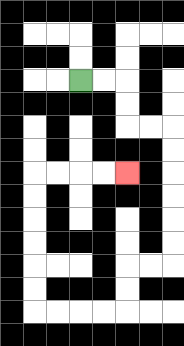{'start': '[3, 3]', 'end': '[5, 7]', 'path_directions': 'R,R,D,D,R,R,D,D,D,D,D,D,L,L,D,D,L,L,L,L,U,U,U,U,U,U,R,R,R,R', 'path_coordinates': '[[3, 3], [4, 3], [5, 3], [5, 4], [5, 5], [6, 5], [7, 5], [7, 6], [7, 7], [7, 8], [7, 9], [7, 10], [7, 11], [6, 11], [5, 11], [5, 12], [5, 13], [4, 13], [3, 13], [2, 13], [1, 13], [1, 12], [1, 11], [1, 10], [1, 9], [1, 8], [1, 7], [2, 7], [3, 7], [4, 7], [5, 7]]'}